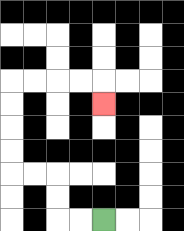{'start': '[4, 9]', 'end': '[4, 4]', 'path_directions': 'L,L,U,U,L,L,U,U,U,U,R,R,R,R,D', 'path_coordinates': '[[4, 9], [3, 9], [2, 9], [2, 8], [2, 7], [1, 7], [0, 7], [0, 6], [0, 5], [0, 4], [0, 3], [1, 3], [2, 3], [3, 3], [4, 3], [4, 4]]'}